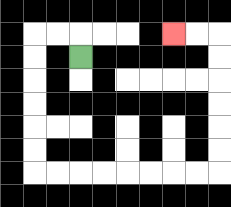{'start': '[3, 2]', 'end': '[7, 1]', 'path_directions': 'U,L,L,D,D,D,D,D,D,R,R,R,R,R,R,R,R,U,U,U,U,U,U,L,L', 'path_coordinates': '[[3, 2], [3, 1], [2, 1], [1, 1], [1, 2], [1, 3], [1, 4], [1, 5], [1, 6], [1, 7], [2, 7], [3, 7], [4, 7], [5, 7], [6, 7], [7, 7], [8, 7], [9, 7], [9, 6], [9, 5], [9, 4], [9, 3], [9, 2], [9, 1], [8, 1], [7, 1]]'}